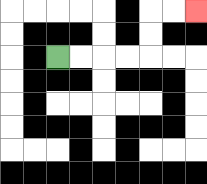{'start': '[2, 2]', 'end': '[8, 0]', 'path_directions': 'R,R,R,R,U,U,R,R', 'path_coordinates': '[[2, 2], [3, 2], [4, 2], [5, 2], [6, 2], [6, 1], [6, 0], [7, 0], [8, 0]]'}